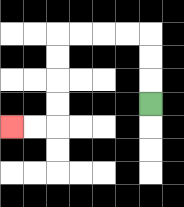{'start': '[6, 4]', 'end': '[0, 5]', 'path_directions': 'U,U,U,L,L,L,L,D,D,D,D,L,L', 'path_coordinates': '[[6, 4], [6, 3], [6, 2], [6, 1], [5, 1], [4, 1], [3, 1], [2, 1], [2, 2], [2, 3], [2, 4], [2, 5], [1, 5], [0, 5]]'}